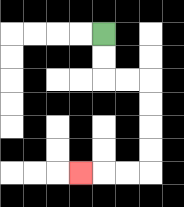{'start': '[4, 1]', 'end': '[3, 7]', 'path_directions': 'D,D,R,R,D,D,D,D,L,L,L', 'path_coordinates': '[[4, 1], [4, 2], [4, 3], [5, 3], [6, 3], [6, 4], [6, 5], [6, 6], [6, 7], [5, 7], [4, 7], [3, 7]]'}